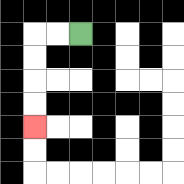{'start': '[3, 1]', 'end': '[1, 5]', 'path_directions': 'L,L,D,D,D,D', 'path_coordinates': '[[3, 1], [2, 1], [1, 1], [1, 2], [1, 3], [1, 4], [1, 5]]'}